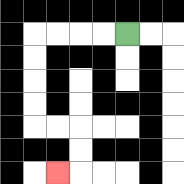{'start': '[5, 1]', 'end': '[2, 7]', 'path_directions': 'L,L,L,L,D,D,D,D,R,R,D,D,L', 'path_coordinates': '[[5, 1], [4, 1], [3, 1], [2, 1], [1, 1], [1, 2], [1, 3], [1, 4], [1, 5], [2, 5], [3, 5], [3, 6], [3, 7], [2, 7]]'}